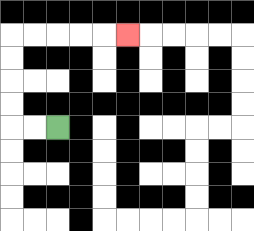{'start': '[2, 5]', 'end': '[5, 1]', 'path_directions': 'L,L,U,U,U,U,R,R,R,R,R', 'path_coordinates': '[[2, 5], [1, 5], [0, 5], [0, 4], [0, 3], [0, 2], [0, 1], [1, 1], [2, 1], [3, 1], [4, 1], [5, 1]]'}